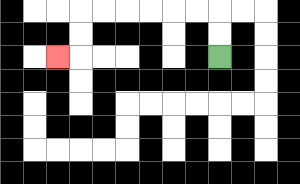{'start': '[9, 2]', 'end': '[2, 2]', 'path_directions': 'U,U,L,L,L,L,L,L,D,D,L', 'path_coordinates': '[[9, 2], [9, 1], [9, 0], [8, 0], [7, 0], [6, 0], [5, 0], [4, 0], [3, 0], [3, 1], [3, 2], [2, 2]]'}